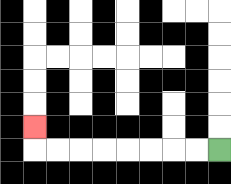{'start': '[9, 6]', 'end': '[1, 5]', 'path_directions': 'L,L,L,L,L,L,L,L,U', 'path_coordinates': '[[9, 6], [8, 6], [7, 6], [6, 6], [5, 6], [4, 6], [3, 6], [2, 6], [1, 6], [1, 5]]'}